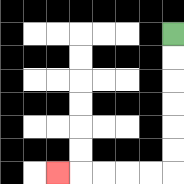{'start': '[7, 1]', 'end': '[2, 7]', 'path_directions': 'D,D,D,D,D,D,L,L,L,L,L', 'path_coordinates': '[[7, 1], [7, 2], [7, 3], [7, 4], [7, 5], [7, 6], [7, 7], [6, 7], [5, 7], [4, 7], [3, 7], [2, 7]]'}